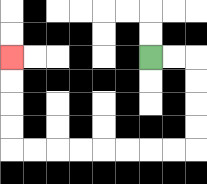{'start': '[6, 2]', 'end': '[0, 2]', 'path_directions': 'R,R,D,D,D,D,L,L,L,L,L,L,L,L,U,U,U,U', 'path_coordinates': '[[6, 2], [7, 2], [8, 2], [8, 3], [8, 4], [8, 5], [8, 6], [7, 6], [6, 6], [5, 6], [4, 6], [3, 6], [2, 6], [1, 6], [0, 6], [0, 5], [0, 4], [0, 3], [0, 2]]'}